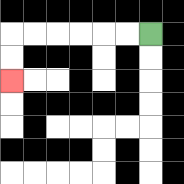{'start': '[6, 1]', 'end': '[0, 3]', 'path_directions': 'L,L,L,L,L,L,D,D', 'path_coordinates': '[[6, 1], [5, 1], [4, 1], [3, 1], [2, 1], [1, 1], [0, 1], [0, 2], [0, 3]]'}